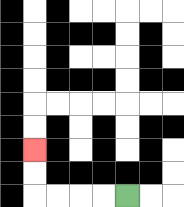{'start': '[5, 8]', 'end': '[1, 6]', 'path_directions': 'L,L,L,L,U,U', 'path_coordinates': '[[5, 8], [4, 8], [3, 8], [2, 8], [1, 8], [1, 7], [1, 6]]'}